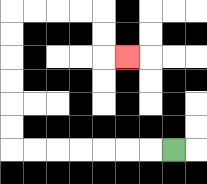{'start': '[7, 6]', 'end': '[5, 2]', 'path_directions': 'L,L,L,L,L,L,L,U,U,U,U,U,U,R,R,R,R,D,D,R', 'path_coordinates': '[[7, 6], [6, 6], [5, 6], [4, 6], [3, 6], [2, 6], [1, 6], [0, 6], [0, 5], [0, 4], [0, 3], [0, 2], [0, 1], [0, 0], [1, 0], [2, 0], [3, 0], [4, 0], [4, 1], [4, 2], [5, 2]]'}